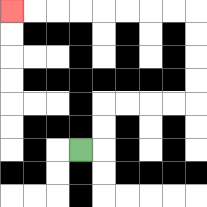{'start': '[3, 6]', 'end': '[0, 0]', 'path_directions': 'R,U,U,R,R,R,R,U,U,U,U,L,L,L,L,L,L,L,L', 'path_coordinates': '[[3, 6], [4, 6], [4, 5], [4, 4], [5, 4], [6, 4], [7, 4], [8, 4], [8, 3], [8, 2], [8, 1], [8, 0], [7, 0], [6, 0], [5, 0], [4, 0], [3, 0], [2, 0], [1, 0], [0, 0]]'}